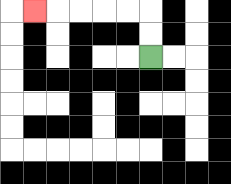{'start': '[6, 2]', 'end': '[1, 0]', 'path_directions': 'U,U,L,L,L,L,L', 'path_coordinates': '[[6, 2], [6, 1], [6, 0], [5, 0], [4, 0], [3, 0], [2, 0], [1, 0]]'}